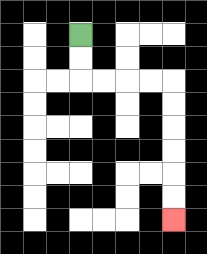{'start': '[3, 1]', 'end': '[7, 9]', 'path_directions': 'D,D,R,R,R,R,D,D,D,D,D,D', 'path_coordinates': '[[3, 1], [3, 2], [3, 3], [4, 3], [5, 3], [6, 3], [7, 3], [7, 4], [7, 5], [7, 6], [7, 7], [7, 8], [7, 9]]'}